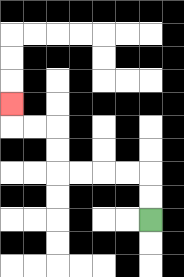{'start': '[6, 9]', 'end': '[0, 4]', 'path_directions': 'U,U,L,L,L,L,U,U,L,L,U', 'path_coordinates': '[[6, 9], [6, 8], [6, 7], [5, 7], [4, 7], [3, 7], [2, 7], [2, 6], [2, 5], [1, 5], [0, 5], [0, 4]]'}